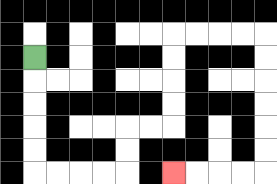{'start': '[1, 2]', 'end': '[7, 7]', 'path_directions': 'D,D,D,D,D,R,R,R,R,U,U,R,R,U,U,U,U,R,R,R,R,D,D,D,D,D,D,L,L,L,L', 'path_coordinates': '[[1, 2], [1, 3], [1, 4], [1, 5], [1, 6], [1, 7], [2, 7], [3, 7], [4, 7], [5, 7], [5, 6], [5, 5], [6, 5], [7, 5], [7, 4], [7, 3], [7, 2], [7, 1], [8, 1], [9, 1], [10, 1], [11, 1], [11, 2], [11, 3], [11, 4], [11, 5], [11, 6], [11, 7], [10, 7], [9, 7], [8, 7], [7, 7]]'}